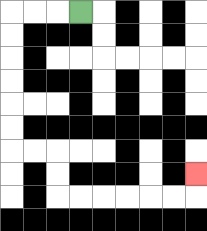{'start': '[3, 0]', 'end': '[8, 7]', 'path_directions': 'L,L,L,D,D,D,D,D,D,R,R,D,D,R,R,R,R,R,R,U', 'path_coordinates': '[[3, 0], [2, 0], [1, 0], [0, 0], [0, 1], [0, 2], [0, 3], [0, 4], [0, 5], [0, 6], [1, 6], [2, 6], [2, 7], [2, 8], [3, 8], [4, 8], [5, 8], [6, 8], [7, 8], [8, 8], [8, 7]]'}